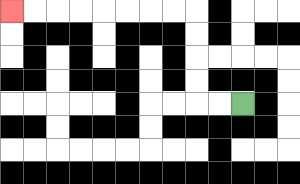{'start': '[10, 4]', 'end': '[0, 0]', 'path_directions': 'L,L,U,U,U,U,L,L,L,L,L,L,L,L', 'path_coordinates': '[[10, 4], [9, 4], [8, 4], [8, 3], [8, 2], [8, 1], [8, 0], [7, 0], [6, 0], [5, 0], [4, 0], [3, 0], [2, 0], [1, 0], [0, 0]]'}